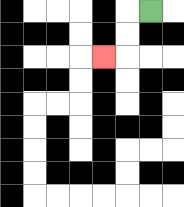{'start': '[6, 0]', 'end': '[4, 2]', 'path_directions': 'L,D,D,L', 'path_coordinates': '[[6, 0], [5, 0], [5, 1], [5, 2], [4, 2]]'}